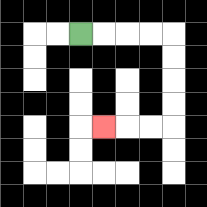{'start': '[3, 1]', 'end': '[4, 5]', 'path_directions': 'R,R,R,R,D,D,D,D,L,L,L', 'path_coordinates': '[[3, 1], [4, 1], [5, 1], [6, 1], [7, 1], [7, 2], [7, 3], [7, 4], [7, 5], [6, 5], [5, 5], [4, 5]]'}